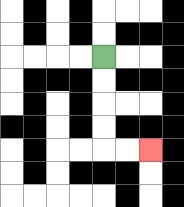{'start': '[4, 2]', 'end': '[6, 6]', 'path_directions': 'D,D,D,D,R,R', 'path_coordinates': '[[4, 2], [4, 3], [4, 4], [4, 5], [4, 6], [5, 6], [6, 6]]'}